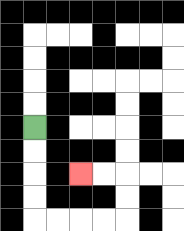{'start': '[1, 5]', 'end': '[3, 7]', 'path_directions': 'D,D,D,D,R,R,R,R,U,U,L,L', 'path_coordinates': '[[1, 5], [1, 6], [1, 7], [1, 8], [1, 9], [2, 9], [3, 9], [4, 9], [5, 9], [5, 8], [5, 7], [4, 7], [3, 7]]'}